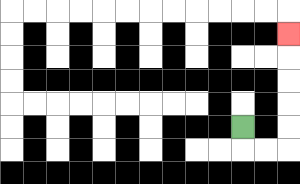{'start': '[10, 5]', 'end': '[12, 1]', 'path_directions': 'D,R,R,U,U,U,U,U', 'path_coordinates': '[[10, 5], [10, 6], [11, 6], [12, 6], [12, 5], [12, 4], [12, 3], [12, 2], [12, 1]]'}